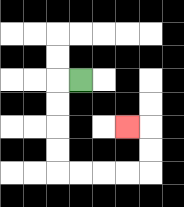{'start': '[3, 3]', 'end': '[5, 5]', 'path_directions': 'L,D,D,D,D,R,R,R,R,U,U,L', 'path_coordinates': '[[3, 3], [2, 3], [2, 4], [2, 5], [2, 6], [2, 7], [3, 7], [4, 7], [5, 7], [6, 7], [6, 6], [6, 5], [5, 5]]'}